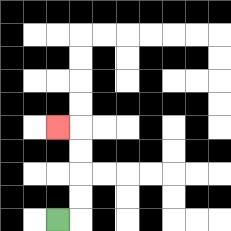{'start': '[2, 9]', 'end': '[2, 5]', 'path_directions': 'R,U,U,U,U,L', 'path_coordinates': '[[2, 9], [3, 9], [3, 8], [3, 7], [3, 6], [3, 5], [2, 5]]'}